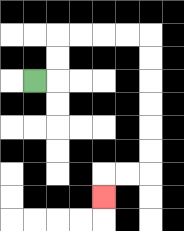{'start': '[1, 3]', 'end': '[4, 8]', 'path_directions': 'R,U,U,R,R,R,R,D,D,D,D,D,D,L,L,D', 'path_coordinates': '[[1, 3], [2, 3], [2, 2], [2, 1], [3, 1], [4, 1], [5, 1], [6, 1], [6, 2], [6, 3], [6, 4], [6, 5], [6, 6], [6, 7], [5, 7], [4, 7], [4, 8]]'}